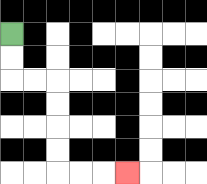{'start': '[0, 1]', 'end': '[5, 7]', 'path_directions': 'D,D,R,R,D,D,D,D,R,R,R', 'path_coordinates': '[[0, 1], [0, 2], [0, 3], [1, 3], [2, 3], [2, 4], [2, 5], [2, 6], [2, 7], [3, 7], [4, 7], [5, 7]]'}